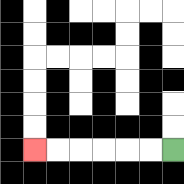{'start': '[7, 6]', 'end': '[1, 6]', 'path_directions': 'L,L,L,L,L,L', 'path_coordinates': '[[7, 6], [6, 6], [5, 6], [4, 6], [3, 6], [2, 6], [1, 6]]'}